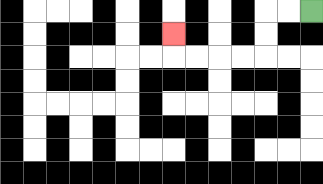{'start': '[13, 0]', 'end': '[7, 1]', 'path_directions': 'L,L,D,D,L,L,L,L,U', 'path_coordinates': '[[13, 0], [12, 0], [11, 0], [11, 1], [11, 2], [10, 2], [9, 2], [8, 2], [7, 2], [7, 1]]'}